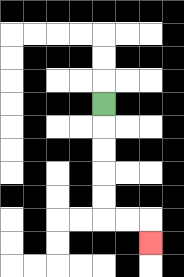{'start': '[4, 4]', 'end': '[6, 10]', 'path_directions': 'D,D,D,D,D,R,R,D', 'path_coordinates': '[[4, 4], [4, 5], [4, 6], [4, 7], [4, 8], [4, 9], [5, 9], [6, 9], [6, 10]]'}